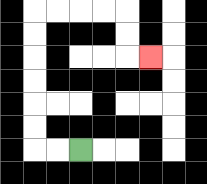{'start': '[3, 6]', 'end': '[6, 2]', 'path_directions': 'L,L,U,U,U,U,U,U,R,R,R,R,D,D,R', 'path_coordinates': '[[3, 6], [2, 6], [1, 6], [1, 5], [1, 4], [1, 3], [1, 2], [1, 1], [1, 0], [2, 0], [3, 0], [4, 0], [5, 0], [5, 1], [5, 2], [6, 2]]'}